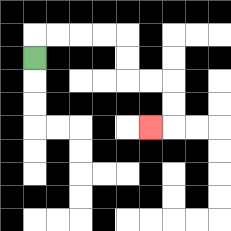{'start': '[1, 2]', 'end': '[6, 5]', 'path_directions': 'U,R,R,R,R,D,D,R,R,D,D,L', 'path_coordinates': '[[1, 2], [1, 1], [2, 1], [3, 1], [4, 1], [5, 1], [5, 2], [5, 3], [6, 3], [7, 3], [7, 4], [7, 5], [6, 5]]'}